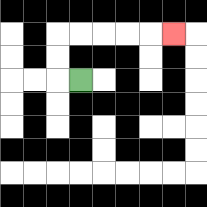{'start': '[3, 3]', 'end': '[7, 1]', 'path_directions': 'L,U,U,R,R,R,R,R', 'path_coordinates': '[[3, 3], [2, 3], [2, 2], [2, 1], [3, 1], [4, 1], [5, 1], [6, 1], [7, 1]]'}